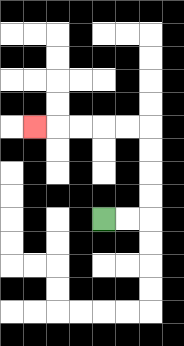{'start': '[4, 9]', 'end': '[1, 5]', 'path_directions': 'R,R,U,U,U,U,L,L,L,L,L', 'path_coordinates': '[[4, 9], [5, 9], [6, 9], [6, 8], [6, 7], [6, 6], [6, 5], [5, 5], [4, 5], [3, 5], [2, 5], [1, 5]]'}